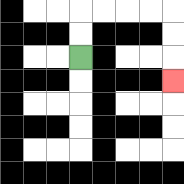{'start': '[3, 2]', 'end': '[7, 3]', 'path_directions': 'U,U,R,R,R,R,D,D,D', 'path_coordinates': '[[3, 2], [3, 1], [3, 0], [4, 0], [5, 0], [6, 0], [7, 0], [7, 1], [7, 2], [7, 3]]'}